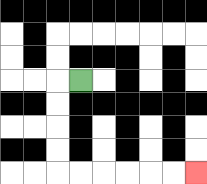{'start': '[3, 3]', 'end': '[8, 7]', 'path_directions': 'L,D,D,D,D,R,R,R,R,R,R', 'path_coordinates': '[[3, 3], [2, 3], [2, 4], [2, 5], [2, 6], [2, 7], [3, 7], [4, 7], [5, 7], [6, 7], [7, 7], [8, 7]]'}